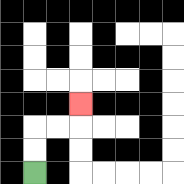{'start': '[1, 7]', 'end': '[3, 4]', 'path_directions': 'U,U,R,R,U', 'path_coordinates': '[[1, 7], [1, 6], [1, 5], [2, 5], [3, 5], [3, 4]]'}